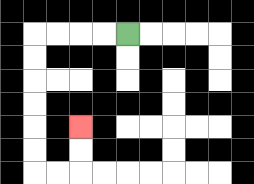{'start': '[5, 1]', 'end': '[3, 5]', 'path_directions': 'L,L,L,L,D,D,D,D,D,D,R,R,U,U', 'path_coordinates': '[[5, 1], [4, 1], [3, 1], [2, 1], [1, 1], [1, 2], [1, 3], [1, 4], [1, 5], [1, 6], [1, 7], [2, 7], [3, 7], [3, 6], [3, 5]]'}